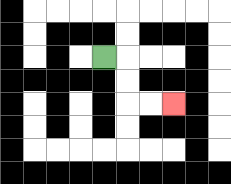{'start': '[4, 2]', 'end': '[7, 4]', 'path_directions': 'R,D,D,R,R', 'path_coordinates': '[[4, 2], [5, 2], [5, 3], [5, 4], [6, 4], [7, 4]]'}